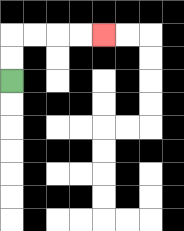{'start': '[0, 3]', 'end': '[4, 1]', 'path_directions': 'U,U,R,R,R,R', 'path_coordinates': '[[0, 3], [0, 2], [0, 1], [1, 1], [2, 1], [3, 1], [4, 1]]'}